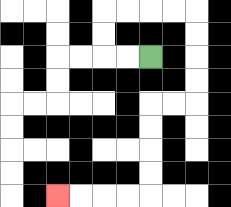{'start': '[6, 2]', 'end': '[2, 8]', 'path_directions': 'L,L,U,U,R,R,R,R,D,D,D,D,L,L,D,D,D,D,L,L,L,L', 'path_coordinates': '[[6, 2], [5, 2], [4, 2], [4, 1], [4, 0], [5, 0], [6, 0], [7, 0], [8, 0], [8, 1], [8, 2], [8, 3], [8, 4], [7, 4], [6, 4], [6, 5], [6, 6], [6, 7], [6, 8], [5, 8], [4, 8], [3, 8], [2, 8]]'}